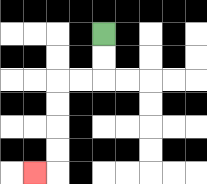{'start': '[4, 1]', 'end': '[1, 7]', 'path_directions': 'D,D,L,L,D,D,D,D,L', 'path_coordinates': '[[4, 1], [4, 2], [4, 3], [3, 3], [2, 3], [2, 4], [2, 5], [2, 6], [2, 7], [1, 7]]'}